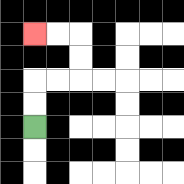{'start': '[1, 5]', 'end': '[1, 1]', 'path_directions': 'U,U,R,R,U,U,L,L', 'path_coordinates': '[[1, 5], [1, 4], [1, 3], [2, 3], [3, 3], [3, 2], [3, 1], [2, 1], [1, 1]]'}